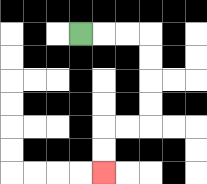{'start': '[3, 1]', 'end': '[4, 7]', 'path_directions': 'R,R,R,D,D,D,D,L,L,D,D', 'path_coordinates': '[[3, 1], [4, 1], [5, 1], [6, 1], [6, 2], [6, 3], [6, 4], [6, 5], [5, 5], [4, 5], [4, 6], [4, 7]]'}